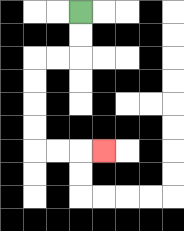{'start': '[3, 0]', 'end': '[4, 6]', 'path_directions': 'D,D,L,L,D,D,D,D,R,R,R', 'path_coordinates': '[[3, 0], [3, 1], [3, 2], [2, 2], [1, 2], [1, 3], [1, 4], [1, 5], [1, 6], [2, 6], [3, 6], [4, 6]]'}